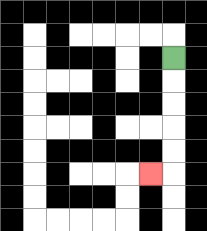{'start': '[7, 2]', 'end': '[6, 7]', 'path_directions': 'D,D,D,D,D,L', 'path_coordinates': '[[7, 2], [7, 3], [7, 4], [7, 5], [7, 6], [7, 7], [6, 7]]'}